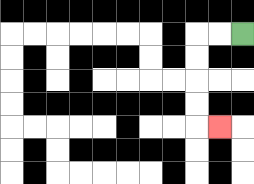{'start': '[10, 1]', 'end': '[9, 5]', 'path_directions': 'L,L,D,D,D,D,R', 'path_coordinates': '[[10, 1], [9, 1], [8, 1], [8, 2], [8, 3], [8, 4], [8, 5], [9, 5]]'}